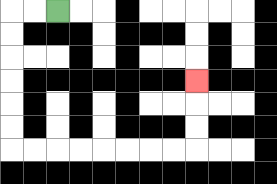{'start': '[2, 0]', 'end': '[8, 3]', 'path_directions': 'L,L,D,D,D,D,D,D,R,R,R,R,R,R,R,R,U,U,U', 'path_coordinates': '[[2, 0], [1, 0], [0, 0], [0, 1], [0, 2], [0, 3], [0, 4], [0, 5], [0, 6], [1, 6], [2, 6], [3, 6], [4, 6], [5, 6], [6, 6], [7, 6], [8, 6], [8, 5], [8, 4], [8, 3]]'}